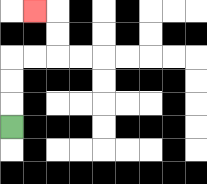{'start': '[0, 5]', 'end': '[1, 0]', 'path_directions': 'U,U,U,R,R,U,U,L', 'path_coordinates': '[[0, 5], [0, 4], [0, 3], [0, 2], [1, 2], [2, 2], [2, 1], [2, 0], [1, 0]]'}